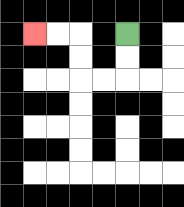{'start': '[5, 1]', 'end': '[1, 1]', 'path_directions': 'D,D,L,L,U,U,L,L', 'path_coordinates': '[[5, 1], [5, 2], [5, 3], [4, 3], [3, 3], [3, 2], [3, 1], [2, 1], [1, 1]]'}